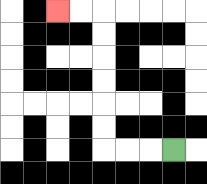{'start': '[7, 6]', 'end': '[2, 0]', 'path_directions': 'L,L,L,U,U,U,U,U,U,L,L', 'path_coordinates': '[[7, 6], [6, 6], [5, 6], [4, 6], [4, 5], [4, 4], [4, 3], [4, 2], [4, 1], [4, 0], [3, 0], [2, 0]]'}